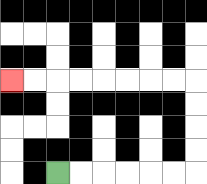{'start': '[2, 7]', 'end': '[0, 3]', 'path_directions': 'R,R,R,R,R,R,U,U,U,U,L,L,L,L,L,L,L,L', 'path_coordinates': '[[2, 7], [3, 7], [4, 7], [5, 7], [6, 7], [7, 7], [8, 7], [8, 6], [8, 5], [8, 4], [8, 3], [7, 3], [6, 3], [5, 3], [4, 3], [3, 3], [2, 3], [1, 3], [0, 3]]'}